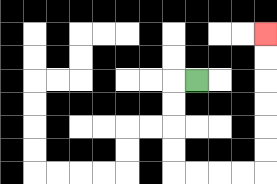{'start': '[8, 3]', 'end': '[11, 1]', 'path_directions': 'L,D,D,D,D,R,R,R,R,U,U,U,U,U,U', 'path_coordinates': '[[8, 3], [7, 3], [7, 4], [7, 5], [7, 6], [7, 7], [8, 7], [9, 7], [10, 7], [11, 7], [11, 6], [11, 5], [11, 4], [11, 3], [11, 2], [11, 1]]'}